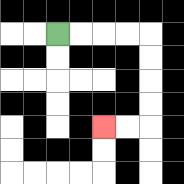{'start': '[2, 1]', 'end': '[4, 5]', 'path_directions': 'R,R,R,R,D,D,D,D,L,L', 'path_coordinates': '[[2, 1], [3, 1], [4, 1], [5, 1], [6, 1], [6, 2], [6, 3], [6, 4], [6, 5], [5, 5], [4, 5]]'}